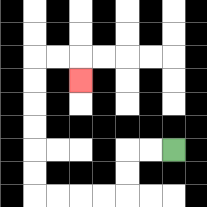{'start': '[7, 6]', 'end': '[3, 3]', 'path_directions': 'L,L,D,D,L,L,L,L,U,U,U,U,U,U,R,R,D', 'path_coordinates': '[[7, 6], [6, 6], [5, 6], [5, 7], [5, 8], [4, 8], [3, 8], [2, 8], [1, 8], [1, 7], [1, 6], [1, 5], [1, 4], [1, 3], [1, 2], [2, 2], [3, 2], [3, 3]]'}